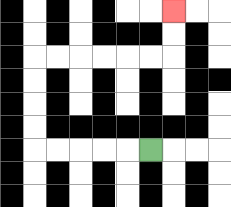{'start': '[6, 6]', 'end': '[7, 0]', 'path_directions': 'L,L,L,L,L,U,U,U,U,R,R,R,R,R,R,U,U', 'path_coordinates': '[[6, 6], [5, 6], [4, 6], [3, 6], [2, 6], [1, 6], [1, 5], [1, 4], [1, 3], [1, 2], [2, 2], [3, 2], [4, 2], [5, 2], [6, 2], [7, 2], [7, 1], [7, 0]]'}